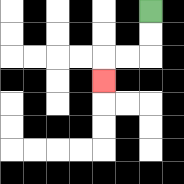{'start': '[6, 0]', 'end': '[4, 3]', 'path_directions': 'D,D,L,L,D', 'path_coordinates': '[[6, 0], [6, 1], [6, 2], [5, 2], [4, 2], [4, 3]]'}